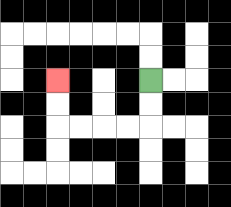{'start': '[6, 3]', 'end': '[2, 3]', 'path_directions': 'D,D,L,L,L,L,U,U', 'path_coordinates': '[[6, 3], [6, 4], [6, 5], [5, 5], [4, 5], [3, 5], [2, 5], [2, 4], [2, 3]]'}